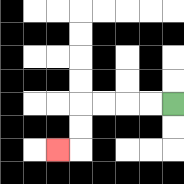{'start': '[7, 4]', 'end': '[2, 6]', 'path_directions': 'L,L,L,L,D,D,L', 'path_coordinates': '[[7, 4], [6, 4], [5, 4], [4, 4], [3, 4], [3, 5], [3, 6], [2, 6]]'}